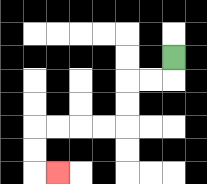{'start': '[7, 2]', 'end': '[2, 7]', 'path_directions': 'D,L,L,D,D,L,L,L,L,D,D,R', 'path_coordinates': '[[7, 2], [7, 3], [6, 3], [5, 3], [5, 4], [5, 5], [4, 5], [3, 5], [2, 5], [1, 5], [1, 6], [1, 7], [2, 7]]'}